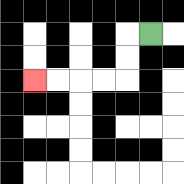{'start': '[6, 1]', 'end': '[1, 3]', 'path_directions': 'L,D,D,L,L,L,L', 'path_coordinates': '[[6, 1], [5, 1], [5, 2], [5, 3], [4, 3], [3, 3], [2, 3], [1, 3]]'}